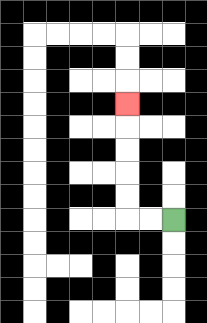{'start': '[7, 9]', 'end': '[5, 4]', 'path_directions': 'L,L,U,U,U,U,U', 'path_coordinates': '[[7, 9], [6, 9], [5, 9], [5, 8], [5, 7], [5, 6], [5, 5], [5, 4]]'}